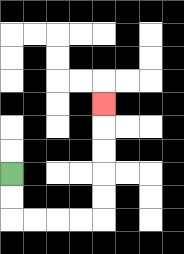{'start': '[0, 7]', 'end': '[4, 4]', 'path_directions': 'D,D,R,R,R,R,U,U,U,U,U', 'path_coordinates': '[[0, 7], [0, 8], [0, 9], [1, 9], [2, 9], [3, 9], [4, 9], [4, 8], [4, 7], [4, 6], [4, 5], [4, 4]]'}